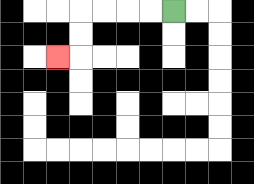{'start': '[7, 0]', 'end': '[2, 2]', 'path_directions': 'L,L,L,L,D,D,L', 'path_coordinates': '[[7, 0], [6, 0], [5, 0], [4, 0], [3, 0], [3, 1], [3, 2], [2, 2]]'}